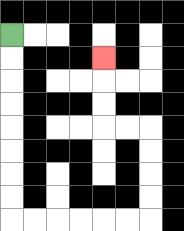{'start': '[0, 1]', 'end': '[4, 2]', 'path_directions': 'D,D,D,D,D,D,D,D,R,R,R,R,R,R,U,U,U,U,L,L,U,U,U', 'path_coordinates': '[[0, 1], [0, 2], [0, 3], [0, 4], [0, 5], [0, 6], [0, 7], [0, 8], [0, 9], [1, 9], [2, 9], [3, 9], [4, 9], [5, 9], [6, 9], [6, 8], [6, 7], [6, 6], [6, 5], [5, 5], [4, 5], [4, 4], [4, 3], [4, 2]]'}